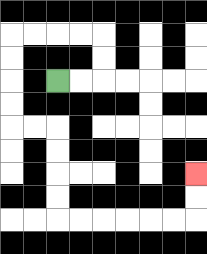{'start': '[2, 3]', 'end': '[8, 7]', 'path_directions': 'R,R,U,U,L,L,L,L,D,D,D,D,R,R,D,D,D,D,R,R,R,R,R,R,U,U', 'path_coordinates': '[[2, 3], [3, 3], [4, 3], [4, 2], [4, 1], [3, 1], [2, 1], [1, 1], [0, 1], [0, 2], [0, 3], [0, 4], [0, 5], [1, 5], [2, 5], [2, 6], [2, 7], [2, 8], [2, 9], [3, 9], [4, 9], [5, 9], [6, 9], [7, 9], [8, 9], [8, 8], [8, 7]]'}